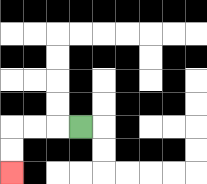{'start': '[3, 5]', 'end': '[0, 7]', 'path_directions': 'L,L,L,D,D', 'path_coordinates': '[[3, 5], [2, 5], [1, 5], [0, 5], [0, 6], [0, 7]]'}